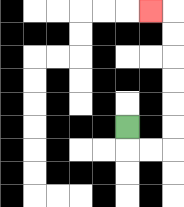{'start': '[5, 5]', 'end': '[6, 0]', 'path_directions': 'D,R,R,U,U,U,U,U,U,L', 'path_coordinates': '[[5, 5], [5, 6], [6, 6], [7, 6], [7, 5], [7, 4], [7, 3], [7, 2], [7, 1], [7, 0], [6, 0]]'}